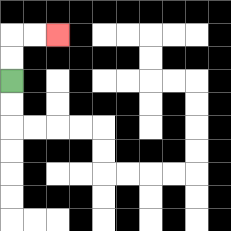{'start': '[0, 3]', 'end': '[2, 1]', 'path_directions': 'U,U,R,R', 'path_coordinates': '[[0, 3], [0, 2], [0, 1], [1, 1], [2, 1]]'}